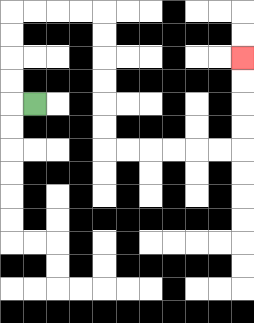{'start': '[1, 4]', 'end': '[10, 2]', 'path_directions': 'L,U,U,U,U,R,R,R,R,D,D,D,D,D,D,R,R,R,R,R,R,U,U,U,U', 'path_coordinates': '[[1, 4], [0, 4], [0, 3], [0, 2], [0, 1], [0, 0], [1, 0], [2, 0], [3, 0], [4, 0], [4, 1], [4, 2], [4, 3], [4, 4], [4, 5], [4, 6], [5, 6], [6, 6], [7, 6], [8, 6], [9, 6], [10, 6], [10, 5], [10, 4], [10, 3], [10, 2]]'}